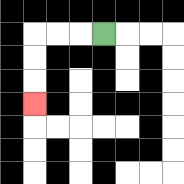{'start': '[4, 1]', 'end': '[1, 4]', 'path_directions': 'L,L,L,D,D,D', 'path_coordinates': '[[4, 1], [3, 1], [2, 1], [1, 1], [1, 2], [1, 3], [1, 4]]'}